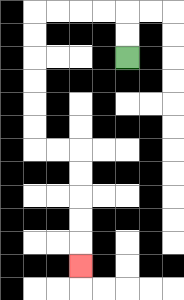{'start': '[5, 2]', 'end': '[3, 11]', 'path_directions': 'U,U,L,L,L,L,D,D,D,D,D,D,R,R,D,D,D,D,D', 'path_coordinates': '[[5, 2], [5, 1], [5, 0], [4, 0], [3, 0], [2, 0], [1, 0], [1, 1], [1, 2], [1, 3], [1, 4], [1, 5], [1, 6], [2, 6], [3, 6], [3, 7], [3, 8], [3, 9], [3, 10], [3, 11]]'}